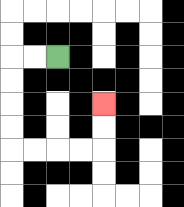{'start': '[2, 2]', 'end': '[4, 4]', 'path_directions': 'L,L,D,D,D,D,R,R,R,R,U,U', 'path_coordinates': '[[2, 2], [1, 2], [0, 2], [0, 3], [0, 4], [0, 5], [0, 6], [1, 6], [2, 6], [3, 6], [4, 6], [4, 5], [4, 4]]'}